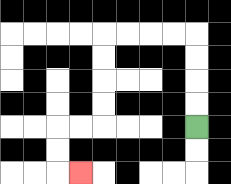{'start': '[8, 5]', 'end': '[3, 7]', 'path_directions': 'U,U,U,U,L,L,L,L,D,D,D,D,L,L,D,D,R', 'path_coordinates': '[[8, 5], [8, 4], [8, 3], [8, 2], [8, 1], [7, 1], [6, 1], [5, 1], [4, 1], [4, 2], [4, 3], [4, 4], [4, 5], [3, 5], [2, 5], [2, 6], [2, 7], [3, 7]]'}